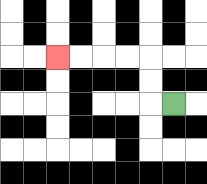{'start': '[7, 4]', 'end': '[2, 2]', 'path_directions': 'L,U,U,L,L,L,L', 'path_coordinates': '[[7, 4], [6, 4], [6, 3], [6, 2], [5, 2], [4, 2], [3, 2], [2, 2]]'}